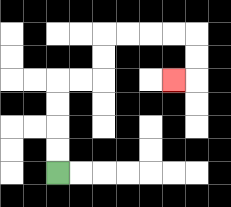{'start': '[2, 7]', 'end': '[7, 3]', 'path_directions': 'U,U,U,U,R,R,U,U,R,R,R,R,D,D,L', 'path_coordinates': '[[2, 7], [2, 6], [2, 5], [2, 4], [2, 3], [3, 3], [4, 3], [4, 2], [4, 1], [5, 1], [6, 1], [7, 1], [8, 1], [8, 2], [8, 3], [7, 3]]'}